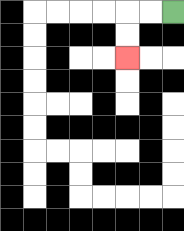{'start': '[7, 0]', 'end': '[5, 2]', 'path_directions': 'L,L,D,D', 'path_coordinates': '[[7, 0], [6, 0], [5, 0], [5, 1], [5, 2]]'}